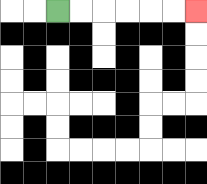{'start': '[2, 0]', 'end': '[8, 0]', 'path_directions': 'R,R,R,R,R,R', 'path_coordinates': '[[2, 0], [3, 0], [4, 0], [5, 0], [6, 0], [7, 0], [8, 0]]'}